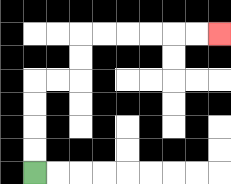{'start': '[1, 7]', 'end': '[9, 1]', 'path_directions': 'U,U,U,U,R,R,U,U,R,R,R,R,R,R', 'path_coordinates': '[[1, 7], [1, 6], [1, 5], [1, 4], [1, 3], [2, 3], [3, 3], [3, 2], [3, 1], [4, 1], [5, 1], [6, 1], [7, 1], [8, 1], [9, 1]]'}